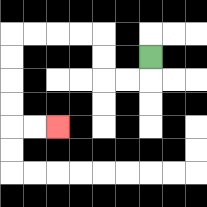{'start': '[6, 2]', 'end': '[2, 5]', 'path_directions': 'D,L,L,U,U,L,L,L,L,D,D,D,D,R,R', 'path_coordinates': '[[6, 2], [6, 3], [5, 3], [4, 3], [4, 2], [4, 1], [3, 1], [2, 1], [1, 1], [0, 1], [0, 2], [0, 3], [0, 4], [0, 5], [1, 5], [2, 5]]'}